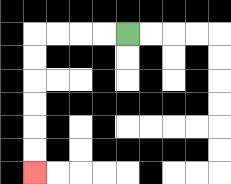{'start': '[5, 1]', 'end': '[1, 7]', 'path_directions': 'L,L,L,L,D,D,D,D,D,D', 'path_coordinates': '[[5, 1], [4, 1], [3, 1], [2, 1], [1, 1], [1, 2], [1, 3], [1, 4], [1, 5], [1, 6], [1, 7]]'}